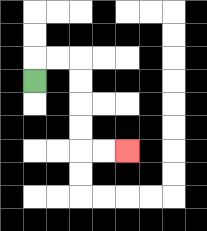{'start': '[1, 3]', 'end': '[5, 6]', 'path_directions': 'U,R,R,D,D,D,D,R,R', 'path_coordinates': '[[1, 3], [1, 2], [2, 2], [3, 2], [3, 3], [3, 4], [3, 5], [3, 6], [4, 6], [5, 6]]'}